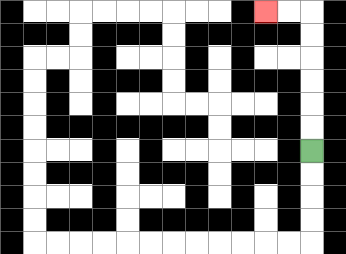{'start': '[13, 6]', 'end': '[11, 0]', 'path_directions': 'U,U,U,U,U,U,L,L', 'path_coordinates': '[[13, 6], [13, 5], [13, 4], [13, 3], [13, 2], [13, 1], [13, 0], [12, 0], [11, 0]]'}